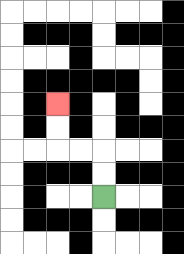{'start': '[4, 8]', 'end': '[2, 4]', 'path_directions': 'U,U,L,L,U,U', 'path_coordinates': '[[4, 8], [4, 7], [4, 6], [3, 6], [2, 6], [2, 5], [2, 4]]'}